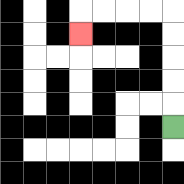{'start': '[7, 5]', 'end': '[3, 1]', 'path_directions': 'U,U,U,U,U,L,L,L,L,D', 'path_coordinates': '[[7, 5], [7, 4], [7, 3], [7, 2], [7, 1], [7, 0], [6, 0], [5, 0], [4, 0], [3, 0], [3, 1]]'}